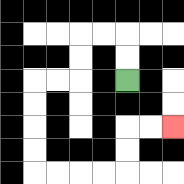{'start': '[5, 3]', 'end': '[7, 5]', 'path_directions': 'U,U,L,L,D,D,L,L,D,D,D,D,R,R,R,R,U,U,R,R', 'path_coordinates': '[[5, 3], [5, 2], [5, 1], [4, 1], [3, 1], [3, 2], [3, 3], [2, 3], [1, 3], [1, 4], [1, 5], [1, 6], [1, 7], [2, 7], [3, 7], [4, 7], [5, 7], [5, 6], [5, 5], [6, 5], [7, 5]]'}